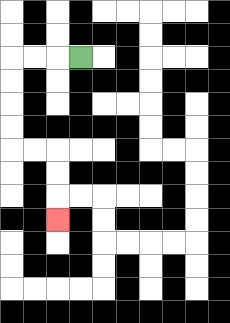{'start': '[3, 2]', 'end': '[2, 9]', 'path_directions': 'L,L,L,D,D,D,D,R,R,D,D,D', 'path_coordinates': '[[3, 2], [2, 2], [1, 2], [0, 2], [0, 3], [0, 4], [0, 5], [0, 6], [1, 6], [2, 6], [2, 7], [2, 8], [2, 9]]'}